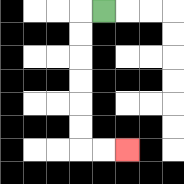{'start': '[4, 0]', 'end': '[5, 6]', 'path_directions': 'L,D,D,D,D,D,D,R,R', 'path_coordinates': '[[4, 0], [3, 0], [3, 1], [3, 2], [3, 3], [3, 4], [3, 5], [3, 6], [4, 6], [5, 6]]'}